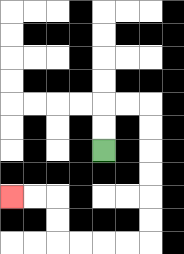{'start': '[4, 6]', 'end': '[0, 8]', 'path_directions': 'U,U,R,R,D,D,D,D,D,D,L,L,L,L,U,U,L,L', 'path_coordinates': '[[4, 6], [4, 5], [4, 4], [5, 4], [6, 4], [6, 5], [6, 6], [6, 7], [6, 8], [6, 9], [6, 10], [5, 10], [4, 10], [3, 10], [2, 10], [2, 9], [2, 8], [1, 8], [0, 8]]'}